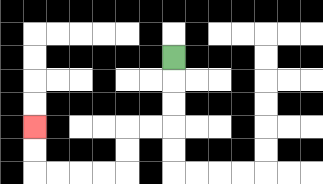{'start': '[7, 2]', 'end': '[1, 5]', 'path_directions': 'D,D,D,L,L,D,D,L,L,L,L,U,U', 'path_coordinates': '[[7, 2], [7, 3], [7, 4], [7, 5], [6, 5], [5, 5], [5, 6], [5, 7], [4, 7], [3, 7], [2, 7], [1, 7], [1, 6], [1, 5]]'}